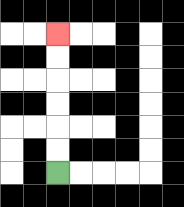{'start': '[2, 7]', 'end': '[2, 1]', 'path_directions': 'U,U,U,U,U,U', 'path_coordinates': '[[2, 7], [2, 6], [2, 5], [2, 4], [2, 3], [2, 2], [2, 1]]'}